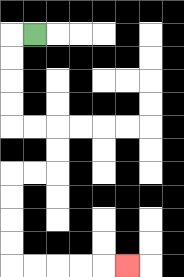{'start': '[1, 1]', 'end': '[5, 11]', 'path_directions': 'L,D,D,D,D,R,R,D,D,L,L,D,D,D,D,R,R,R,R,R', 'path_coordinates': '[[1, 1], [0, 1], [0, 2], [0, 3], [0, 4], [0, 5], [1, 5], [2, 5], [2, 6], [2, 7], [1, 7], [0, 7], [0, 8], [0, 9], [0, 10], [0, 11], [1, 11], [2, 11], [3, 11], [4, 11], [5, 11]]'}